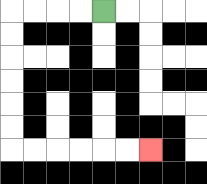{'start': '[4, 0]', 'end': '[6, 6]', 'path_directions': 'L,L,L,L,D,D,D,D,D,D,R,R,R,R,R,R', 'path_coordinates': '[[4, 0], [3, 0], [2, 0], [1, 0], [0, 0], [0, 1], [0, 2], [0, 3], [0, 4], [0, 5], [0, 6], [1, 6], [2, 6], [3, 6], [4, 6], [5, 6], [6, 6]]'}